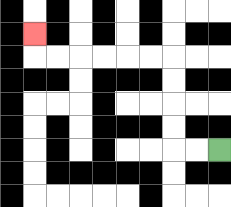{'start': '[9, 6]', 'end': '[1, 1]', 'path_directions': 'L,L,U,U,U,U,L,L,L,L,L,L,U', 'path_coordinates': '[[9, 6], [8, 6], [7, 6], [7, 5], [7, 4], [7, 3], [7, 2], [6, 2], [5, 2], [4, 2], [3, 2], [2, 2], [1, 2], [1, 1]]'}